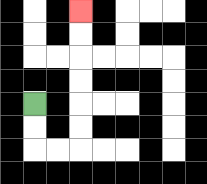{'start': '[1, 4]', 'end': '[3, 0]', 'path_directions': 'D,D,R,R,U,U,U,U,U,U', 'path_coordinates': '[[1, 4], [1, 5], [1, 6], [2, 6], [3, 6], [3, 5], [3, 4], [3, 3], [3, 2], [3, 1], [3, 0]]'}